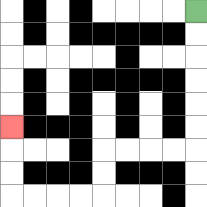{'start': '[8, 0]', 'end': '[0, 5]', 'path_directions': 'D,D,D,D,D,D,L,L,L,L,D,D,L,L,L,L,U,U,U', 'path_coordinates': '[[8, 0], [8, 1], [8, 2], [8, 3], [8, 4], [8, 5], [8, 6], [7, 6], [6, 6], [5, 6], [4, 6], [4, 7], [4, 8], [3, 8], [2, 8], [1, 8], [0, 8], [0, 7], [0, 6], [0, 5]]'}